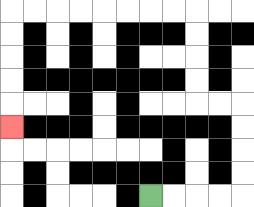{'start': '[6, 8]', 'end': '[0, 5]', 'path_directions': 'R,R,R,R,U,U,U,U,L,L,U,U,U,U,L,L,L,L,L,L,L,L,D,D,D,D,D', 'path_coordinates': '[[6, 8], [7, 8], [8, 8], [9, 8], [10, 8], [10, 7], [10, 6], [10, 5], [10, 4], [9, 4], [8, 4], [8, 3], [8, 2], [8, 1], [8, 0], [7, 0], [6, 0], [5, 0], [4, 0], [3, 0], [2, 0], [1, 0], [0, 0], [0, 1], [0, 2], [0, 3], [0, 4], [0, 5]]'}